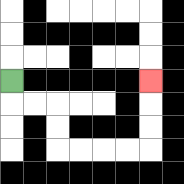{'start': '[0, 3]', 'end': '[6, 3]', 'path_directions': 'D,R,R,D,D,R,R,R,R,U,U,U', 'path_coordinates': '[[0, 3], [0, 4], [1, 4], [2, 4], [2, 5], [2, 6], [3, 6], [4, 6], [5, 6], [6, 6], [6, 5], [6, 4], [6, 3]]'}